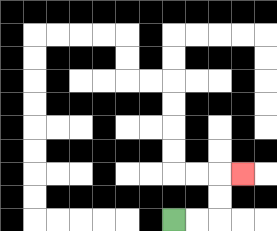{'start': '[7, 9]', 'end': '[10, 7]', 'path_directions': 'R,R,U,U,R', 'path_coordinates': '[[7, 9], [8, 9], [9, 9], [9, 8], [9, 7], [10, 7]]'}